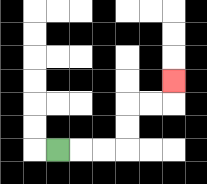{'start': '[2, 6]', 'end': '[7, 3]', 'path_directions': 'R,R,R,U,U,R,R,U', 'path_coordinates': '[[2, 6], [3, 6], [4, 6], [5, 6], [5, 5], [5, 4], [6, 4], [7, 4], [7, 3]]'}